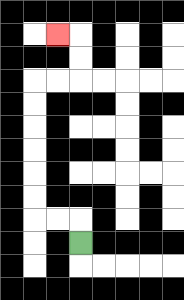{'start': '[3, 10]', 'end': '[2, 1]', 'path_directions': 'U,L,L,U,U,U,U,U,U,R,R,U,U,L', 'path_coordinates': '[[3, 10], [3, 9], [2, 9], [1, 9], [1, 8], [1, 7], [1, 6], [1, 5], [1, 4], [1, 3], [2, 3], [3, 3], [3, 2], [3, 1], [2, 1]]'}